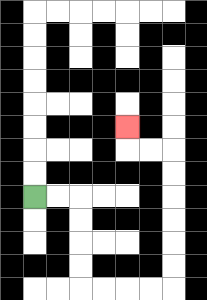{'start': '[1, 8]', 'end': '[5, 5]', 'path_directions': 'R,R,D,D,D,D,R,R,R,R,U,U,U,U,U,U,L,L,U', 'path_coordinates': '[[1, 8], [2, 8], [3, 8], [3, 9], [3, 10], [3, 11], [3, 12], [4, 12], [5, 12], [6, 12], [7, 12], [7, 11], [7, 10], [7, 9], [7, 8], [7, 7], [7, 6], [6, 6], [5, 6], [5, 5]]'}